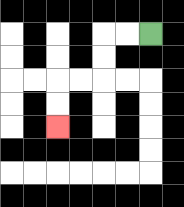{'start': '[6, 1]', 'end': '[2, 5]', 'path_directions': 'L,L,D,D,L,L,D,D', 'path_coordinates': '[[6, 1], [5, 1], [4, 1], [4, 2], [4, 3], [3, 3], [2, 3], [2, 4], [2, 5]]'}